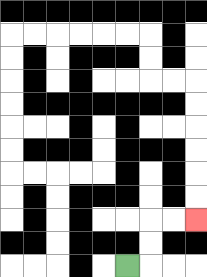{'start': '[5, 11]', 'end': '[8, 9]', 'path_directions': 'R,U,U,R,R', 'path_coordinates': '[[5, 11], [6, 11], [6, 10], [6, 9], [7, 9], [8, 9]]'}